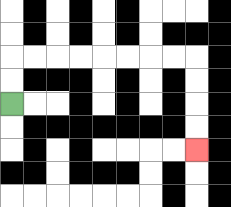{'start': '[0, 4]', 'end': '[8, 6]', 'path_directions': 'U,U,R,R,R,R,R,R,R,R,D,D,D,D', 'path_coordinates': '[[0, 4], [0, 3], [0, 2], [1, 2], [2, 2], [3, 2], [4, 2], [5, 2], [6, 2], [7, 2], [8, 2], [8, 3], [8, 4], [8, 5], [8, 6]]'}